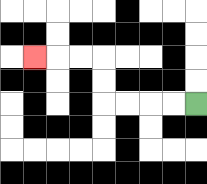{'start': '[8, 4]', 'end': '[1, 2]', 'path_directions': 'L,L,L,L,U,U,L,L,L', 'path_coordinates': '[[8, 4], [7, 4], [6, 4], [5, 4], [4, 4], [4, 3], [4, 2], [3, 2], [2, 2], [1, 2]]'}